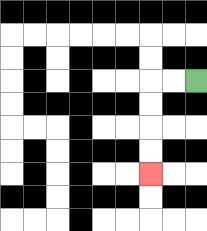{'start': '[8, 3]', 'end': '[6, 7]', 'path_directions': 'L,L,D,D,D,D', 'path_coordinates': '[[8, 3], [7, 3], [6, 3], [6, 4], [6, 5], [6, 6], [6, 7]]'}